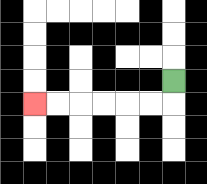{'start': '[7, 3]', 'end': '[1, 4]', 'path_directions': 'D,L,L,L,L,L,L', 'path_coordinates': '[[7, 3], [7, 4], [6, 4], [5, 4], [4, 4], [3, 4], [2, 4], [1, 4]]'}